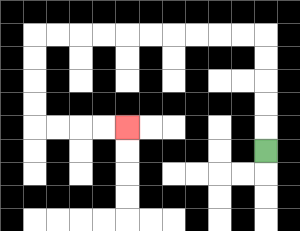{'start': '[11, 6]', 'end': '[5, 5]', 'path_directions': 'U,U,U,U,U,L,L,L,L,L,L,L,L,L,L,D,D,D,D,R,R,R,R', 'path_coordinates': '[[11, 6], [11, 5], [11, 4], [11, 3], [11, 2], [11, 1], [10, 1], [9, 1], [8, 1], [7, 1], [6, 1], [5, 1], [4, 1], [3, 1], [2, 1], [1, 1], [1, 2], [1, 3], [1, 4], [1, 5], [2, 5], [3, 5], [4, 5], [5, 5]]'}